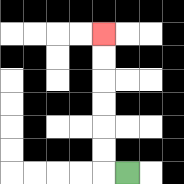{'start': '[5, 7]', 'end': '[4, 1]', 'path_directions': 'L,U,U,U,U,U,U', 'path_coordinates': '[[5, 7], [4, 7], [4, 6], [4, 5], [4, 4], [4, 3], [4, 2], [4, 1]]'}